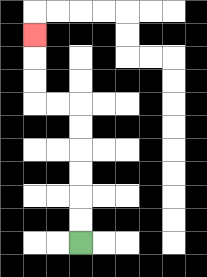{'start': '[3, 10]', 'end': '[1, 1]', 'path_directions': 'U,U,U,U,U,U,L,L,U,U,U', 'path_coordinates': '[[3, 10], [3, 9], [3, 8], [3, 7], [3, 6], [3, 5], [3, 4], [2, 4], [1, 4], [1, 3], [1, 2], [1, 1]]'}